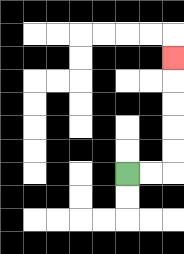{'start': '[5, 7]', 'end': '[7, 2]', 'path_directions': 'R,R,U,U,U,U,U', 'path_coordinates': '[[5, 7], [6, 7], [7, 7], [7, 6], [7, 5], [7, 4], [7, 3], [7, 2]]'}